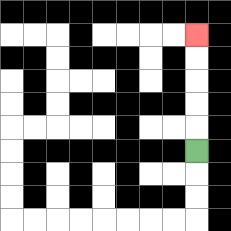{'start': '[8, 6]', 'end': '[8, 1]', 'path_directions': 'U,U,U,U,U', 'path_coordinates': '[[8, 6], [8, 5], [8, 4], [8, 3], [8, 2], [8, 1]]'}